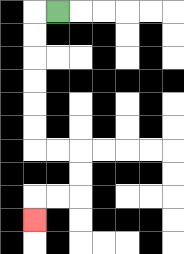{'start': '[2, 0]', 'end': '[1, 9]', 'path_directions': 'L,D,D,D,D,D,D,R,R,D,D,L,L,D', 'path_coordinates': '[[2, 0], [1, 0], [1, 1], [1, 2], [1, 3], [1, 4], [1, 5], [1, 6], [2, 6], [3, 6], [3, 7], [3, 8], [2, 8], [1, 8], [1, 9]]'}